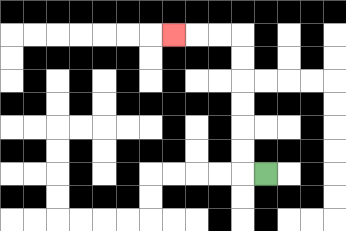{'start': '[11, 7]', 'end': '[7, 1]', 'path_directions': 'L,U,U,U,U,U,U,L,L,L', 'path_coordinates': '[[11, 7], [10, 7], [10, 6], [10, 5], [10, 4], [10, 3], [10, 2], [10, 1], [9, 1], [8, 1], [7, 1]]'}